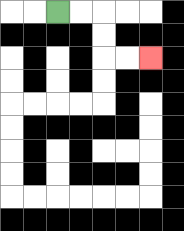{'start': '[2, 0]', 'end': '[6, 2]', 'path_directions': 'R,R,D,D,R,R', 'path_coordinates': '[[2, 0], [3, 0], [4, 0], [4, 1], [4, 2], [5, 2], [6, 2]]'}